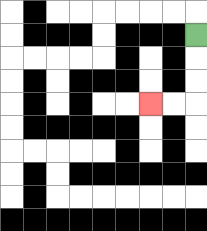{'start': '[8, 1]', 'end': '[6, 4]', 'path_directions': 'D,D,D,L,L', 'path_coordinates': '[[8, 1], [8, 2], [8, 3], [8, 4], [7, 4], [6, 4]]'}